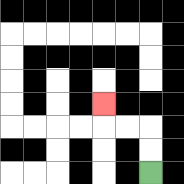{'start': '[6, 7]', 'end': '[4, 4]', 'path_directions': 'U,U,L,L,U', 'path_coordinates': '[[6, 7], [6, 6], [6, 5], [5, 5], [4, 5], [4, 4]]'}